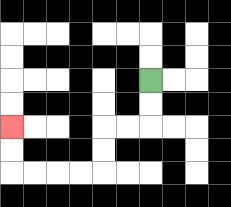{'start': '[6, 3]', 'end': '[0, 5]', 'path_directions': 'D,D,L,L,D,D,L,L,L,L,U,U', 'path_coordinates': '[[6, 3], [6, 4], [6, 5], [5, 5], [4, 5], [4, 6], [4, 7], [3, 7], [2, 7], [1, 7], [0, 7], [0, 6], [0, 5]]'}